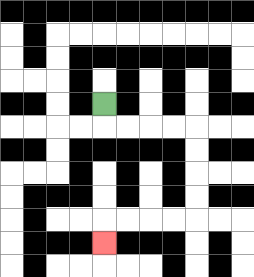{'start': '[4, 4]', 'end': '[4, 10]', 'path_directions': 'D,R,R,R,R,D,D,D,D,L,L,L,L,D', 'path_coordinates': '[[4, 4], [4, 5], [5, 5], [6, 5], [7, 5], [8, 5], [8, 6], [8, 7], [8, 8], [8, 9], [7, 9], [6, 9], [5, 9], [4, 9], [4, 10]]'}